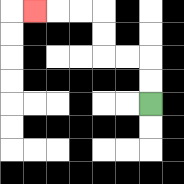{'start': '[6, 4]', 'end': '[1, 0]', 'path_directions': 'U,U,L,L,U,U,L,L,L', 'path_coordinates': '[[6, 4], [6, 3], [6, 2], [5, 2], [4, 2], [4, 1], [4, 0], [3, 0], [2, 0], [1, 0]]'}